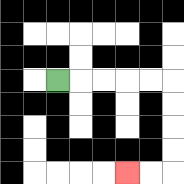{'start': '[2, 3]', 'end': '[5, 7]', 'path_directions': 'R,R,R,R,R,D,D,D,D,L,L', 'path_coordinates': '[[2, 3], [3, 3], [4, 3], [5, 3], [6, 3], [7, 3], [7, 4], [7, 5], [7, 6], [7, 7], [6, 7], [5, 7]]'}